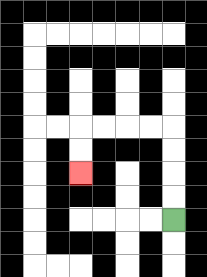{'start': '[7, 9]', 'end': '[3, 7]', 'path_directions': 'U,U,U,U,L,L,L,L,D,D', 'path_coordinates': '[[7, 9], [7, 8], [7, 7], [7, 6], [7, 5], [6, 5], [5, 5], [4, 5], [3, 5], [3, 6], [3, 7]]'}